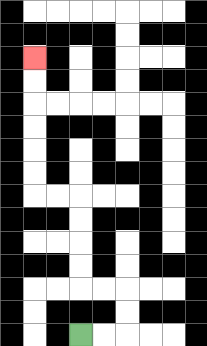{'start': '[3, 14]', 'end': '[1, 2]', 'path_directions': 'R,R,U,U,L,L,U,U,U,U,L,L,U,U,U,U,U,U', 'path_coordinates': '[[3, 14], [4, 14], [5, 14], [5, 13], [5, 12], [4, 12], [3, 12], [3, 11], [3, 10], [3, 9], [3, 8], [2, 8], [1, 8], [1, 7], [1, 6], [1, 5], [1, 4], [1, 3], [1, 2]]'}